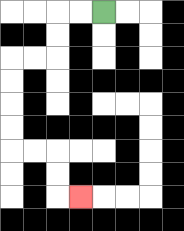{'start': '[4, 0]', 'end': '[3, 8]', 'path_directions': 'L,L,D,D,L,L,D,D,D,D,R,R,D,D,R', 'path_coordinates': '[[4, 0], [3, 0], [2, 0], [2, 1], [2, 2], [1, 2], [0, 2], [0, 3], [0, 4], [0, 5], [0, 6], [1, 6], [2, 6], [2, 7], [2, 8], [3, 8]]'}